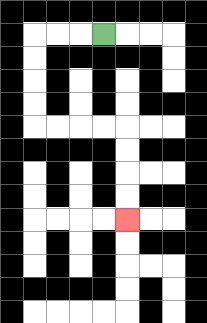{'start': '[4, 1]', 'end': '[5, 9]', 'path_directions': 'L,L,L,D,D,D,D,R,R,R,R,D,D,D,D', 'path_coordinates': '[[4, 1], [3, 1], [2, 1], [1, 1], [1, 2], [1, 3], [1, 4], [1, 5], [2, 5], [3, 5], [4, 5], [5, 5], [5, 6], [5, 7], [5, 8], [5, 9]]'}